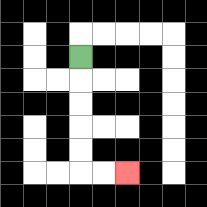{'start': '[3, 2]', 'end': '[5, 7]', 'path_directions': 'D,D,D,D,D,R,R', 'path_coordinates': '[[3, 2], [3, 3], [3, 4], [3, 5], [3, 6], [3, 7], [4, 7], [5, 7]]'}